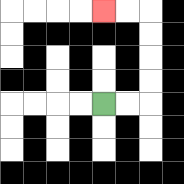{'start': '[4, 4]', 'end': '[4, 0]', 'path_directions': 'R,R,U,U,U,U,L,L', 'path_coordinates': '[[4, 4], [5, 4], [6, 4], [6, 3], [6, 2], [6, 1], [6, 0], [5, 0], [4, 0]]'}